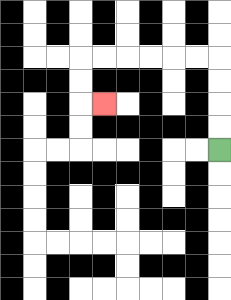{'start': '[9, 6]', 'end': '[4, 4]', 'path_directions': 'U,U,U,U,L,L,L,L,L,L,D,D,R', 'path_coordinates': '[[9, 6], [9, 5], [9, 4], [9, 3], [9, 2], [8, 2], [7, 2], [6, 2], [5, 2], [4, 2], [3, 2], [3, 3], [3, 4], [4, 4]]'}